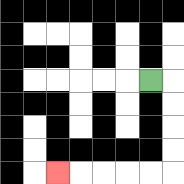{'start': '[6, 3]', 'end': '[2, 7]', 'path_directions': 'R,D,D,D,D,L,L,L,L,L', 'path_coordinates': '[[6, 3], [7, 3], [7, 4], [7, 5], [7, 6], [7, 7], [6, 7], [5, 7], [4, 7], [3, 7], [2, 7]]'}